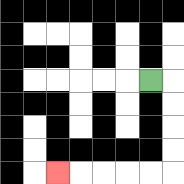{'start': '[6, 3]', 'end': '[2, 7]', 'path_directions': 'R,D,D,D,D,L,L,L,L,L', 'path_coordinates': '[[6, 3], [7, 3], [7, 4], [7, 5], [7, 6], [7, 7], [6, 7], [5, 7], [4, 7], [3, 7], [2, 7]]'}